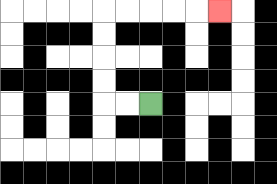{'start': '[6, 4]', 'end': '[9, 0]', 'path_directions': 'L,L,U,U,U,U,R,R,R,R,R', 'path_coordinates': '[[6, 4], [5, 4], [4, 4], [4, 3], [4, 2], [4, 1], [4, 0], [5, 0], [6, 0], [7, 0], [8, 0], [9, 0]]'}